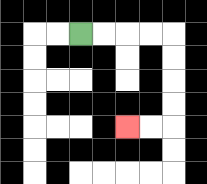{'start': '[3, 1]', 'end': '[5, 5]', 'path_directions': 'R,R,R,R,D,D,D,D,L,L', 'path_coordinates': '[[3, 1], [4, 1], [5, 1], [6, 1], [7, 1], [7, 2], [7, 3], [7, 4], [7, 5], [6, 5], [5, 5]]'}